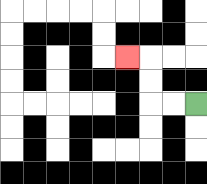{'start': '[8, 4]', 'end': '[5, 2]', 'path_directions': 'L,L,U,U,L', 'path_coordinates': '[[8, 4], [7, 4], [6, 4], [6, 3], [6, 2], [5, 2]]'}